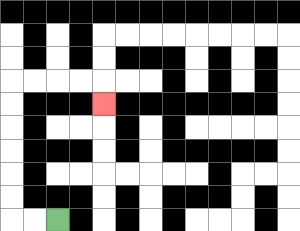{'start': '[2, 9]', 'end': '[4, 4]', 'path_directions': 'L,L,U,U,U,U,U,U,R,R,R,R,D', 'path_coordinates': '[[2, 9], [1, 9], [0, 9], [0, 8], [0, 7], [0, 6], [0, 5], [0, 4], [0, 3], [1, 3], [2, 3], [3, 3], [4, 3], [4, 4]]'}